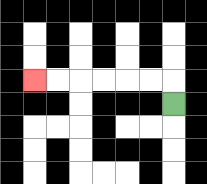{'start': '[7, 4]', 'end': '[1, 3]', 'path_directions': 'U,L,L,L,L,L,L', 'path_coordinates': '[[7, 4], [7, 3], [6, 3], [5, 3], [4, 3], [3, 3], [2, 3], [1, 3]]'}